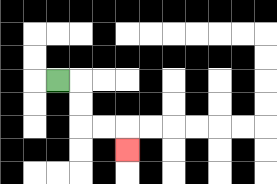{'start': '[2, 3]', 'end': '[5, 6]', 'path_directions': 'R,D,D,R,R,D', 'path_coordinates': '[[2, 3], [3, 3], [3, 4], [3, 5], [4, 5], [5, 5], [5, 6]]'}